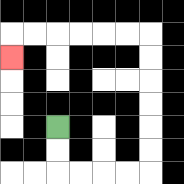{'start': '[2, 5]', 'end': '[0, 2]', 'path_directions': 'D,D,R,R,R,R,U,U,U,U,U,U,L,L,L,L,L,L,D', 'path_coordinates': '[[2, 5], [2, 6], [2, 7], [3, 7], [4, 7], [5, 7], [6, 7], [6, 6], [6, 5], [6, 4], [6, 3], [6, 2], [6, 1], [5, 1], [4, 1], [3, 1], [2, 1], [1, 1], [0, 1], [0, 2]]'}